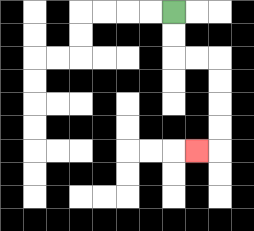{'start': '[7, 0]', 'end': '[8, 6]', 'path_directions': 'D,D,R,R,D,D,D,D,L', 'path_coordinates': '[[7, 0], [7, 1], [7, 2], [8, 2], [9, 2], [9, 3], [9, 4], [9, 5], [9, 6], [8, 6]]'}